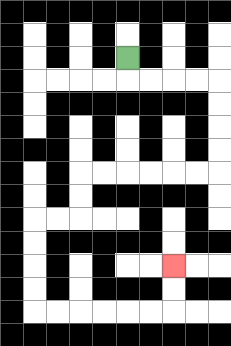{'start': '[5, 2]', 'end': '[7, 11]', 'path_directions': 'D,R,R,R,R,D,D,D,D,L,L,L,L,L,L,D,D,L,L,D,D,D,D,R,R,R,R,R,R,U,U', 'path_coordinates': '[[5, 2], [5, 3], [6, 3], [7, 3], [8, 3], [9, 3], [9, 4], [9, 5], [9, 6], [9, 7], [8, 7], [7, 7], [6, 7], [5, 7], [4, 7], [3, 7], [3, 8], [3, 9], [2, 9], [1, 9], [1, 10], [1, 11], [1, 12], [1, 13], [2, 13], [3, 13], [4, 13], [5, 13], [6, 13], [7, 13], [7, 12], [7, 11]]'}